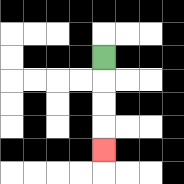{'start': '[4, 2]', 'end': '[4, 6]', 'path_directions': 'D,D,D,D', 'path_coordinates': '[[4, 2], [4, 3], [4, 4], [4, 5], [4, 6]]'}